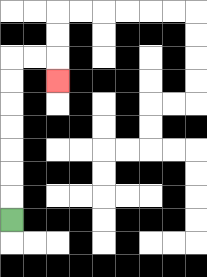{'start': '[0, 9]', 'end': '[2, 3]', 'path_directions': 'U,U,U,U,U,U,U,R,R,D', 'path_coordinates': '[[0, 9], [0, 8], [0, 7], [0, 6], [0, 5], [0, 4], [0, 3], [0, 2], [1, 2], [2, 2], [2, 3]]'}